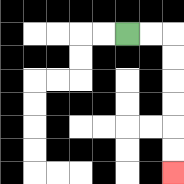{'start': '[5, 1]', 'end': '[7, 7]', 'path_directions': 'R,R,D,D,D,D,D,D', 'path_coordinates': '[[5, 1], [6, 1], [7, 1], [7, 2], [7, 3], [7, 4], [7, 5], [7, 6], [7, 7]]'}